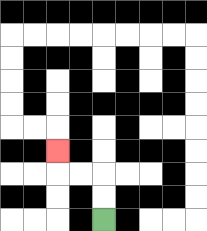{'start': '[4, 9]', 'end': '[2, 6]', 'path_directions': 'U,U,L,L,U', 'path_coordinates': '[[4, 9], [4, 8], [4, 7], [3, 7], [2, 7], [2, 6]]'}